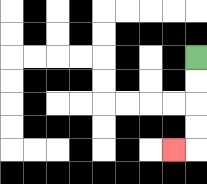{'start': '[8, 2]', 'end': '[7, 6]', 'path_directions': 'D,D,D,D,L', 'path_coordinates': '[[8, 2], [8, 3], [8, 4], [8, 5], [8, 6], [7, 6]]'}